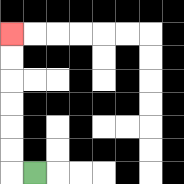{'start': '[1, 7]', 'end': '[0, 1]', 'path_directions': 'L,U,U,U,U,U,U', 'path_coordinates': '[[1, 7], [0, 7], [0, 6], [0, 5], [0, 4], [0, 3], [0, 2], [0, 1]]'}